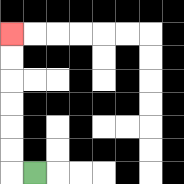{'start': '[1, 7]', 'end': '[0, 1]', 'path_directions': 'L,U,U,U,U,U,U', 'path_coordinates': '[[1, 7], [0, 7], [0, 6], [0, 5], [0, 4], [0, 3], [0, 2], [0, 1]]'}